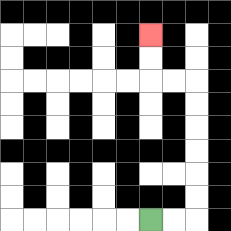{'start': '[6, 9]', 'end': '[6, 1]', 'path_directions': 'R,R,U,U,U,U,U,U,L,L,U,U', 'path_coordinates': '[[6, 9], [7, 9], [8, 9], [8, 8], [8, 7], [8, 6], [8, 5], [8, 4], [8, 3], [7, 3], [6, 3], [6, 2], [6, 1]]'}